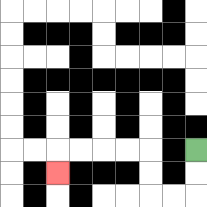{'start': '[8, 6]', 'end': '[2, 7]', 'path_directions': 'D,D,L,L,U,U,L,L,L,L,D', 'path_coordinates': '[[8, 6], [8, 7], [8, 8], [7, 8], [6, 8], [6, 7], [6, 6], [5, 6], [4, 6], [3, 6], [2, 6], [2, 7]]'}